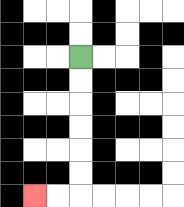{'start': '[3, 2]', 'end': '[1, 8]', 'path_directions': 'D,D,D,D,D,D,L,L', 'path_coordinates': '[[3, 2], [3, 3], [3, 4], [3, 5], [3, 6], [3, 7], [3, 8], [2, 8], [1, 8]]'}